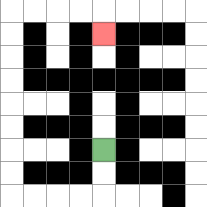{'start': '[4, 6]', 'end': '[4, 1]', 'path_directions': 'D,D,L,L,L,L,U,U,U,U,U,U,U,U,R,R,R,R,D', 'path_coordinates': '[[4, 6], [4, 7], [4, 8], [3, 8], [2, 8], [1, 8], [0, 8], [0, 7], [0, 6], [0, 5], [0, 4], [0, 3], [0, 2], [0, 1], [0, 0], [1, 0], [2, 0], [3, 0], [4, 0], [4, 1]]'}